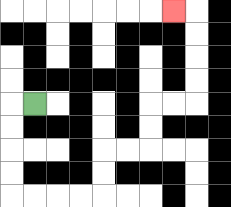{'start': '[1, 4]', 'end': '[7, 0]', 'path_directions': 'L,D,D,D,D,R,R,R,R,U,U,R,R,U,U,R,R,U,U,U,U,L', 'path_coordinates': '[[1, 4], [0, 4], [0, 5], [0, 6], [0, 7], [0, 8], [1, 8], [2, 8], [3, 8], [4, 8], [4, 7], [4, 6], [5, 6], [6, 6], [6, 5], [6, 4], [7, 4], [8, 4], [8, 3], [8, 2], [8, 1], [8, 0], [7, 0]]'}